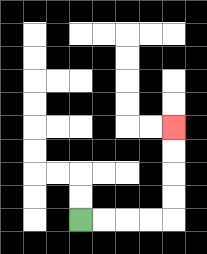{'start': '[3, 9]', 'end': '[7, 5]', 'path_directions': 'R,R,R,R,U,U,U,U', 'path_coordinates': '[[3, 9], [4, 9], [5, 9], [6, 9], [7, 9], [7, 8], [7, 7], [7, 6], [7, 5]]'}